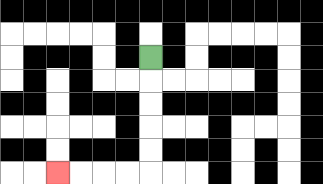{'start': '[6, 2]', 'end': '[2, 7]', 'path_directions': 'D,D,D,D,D,L,L,L,L', 'path_coordinates': '[[6, 2], [6, 3], [6, 4], [6, 5], [6, 6], [6, 7], [5, 7], [4, 7], [3, 7], [2, 7]]'}